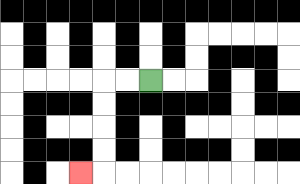{'start': '[6, 3]', 'end': '[3, 7]', 'path_directions': 'L,L,D,D,D,D,L', 'path_coordinates': '[[6, 3], [5, 3], [4, 3], [4, 4], [4, 5], [4, 6], [4, 7], [3, 7]]'}